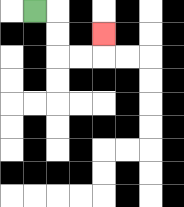{'start': '[1, 0]', 'end': '[4, 1]', 'path_directions': 'R,D,D,R,R,U', 'path_coordinates': '[[1, 0], [2, 0], [2, 1], [2, 2], [3, 2], [4, 2], [4, 1]]'}